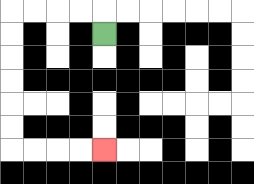{'start': '[4, 1]', 'end': '[4, 6]', 'path_directions': 'U,L,L,L,L,D,D,D,D,D,D,R,R,R,R', 'path_coordinates': '[[4, 1], [4, 0], [3, 0], [2, 0], [1, 0], [0, 0], [0, 1], [0, 2], [0, 3], [0, 4], [0, 5], [0, 6], [1, 6], [2, 6], [3, 6], [4, 6]]'}